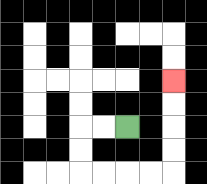{'start': '[5, 5]', 'end': '[7, 3]', 'path_directions': 'L,L,D,D,R,R,R,R,U,U,U,U', 'path_coordinates': '[[5, 5], [4, 5], [3, 5], [3, 6], [3, 7], [4, 7], [5, 7], [6, 7], [7, 7], [7, 6], [7, 5], [7, 4], [7, 3]]'}